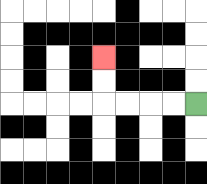{'start': '[8, 4]', 'end': '[4, 2]', 'path_directions': 'L,L,L,L,U,U', 'path_coordinates': '[[8, 4], [7, 4], [6, 4], [5, 4], [4, 4], [4, 3], [4, 2]]'}